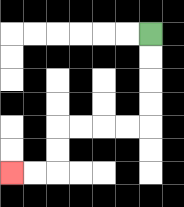{'start': '[6, 1]', 'end': '[0, 7]', 'path_directions': 'D,D,D,D,L,L,L,L,D,D,L,L', 'path_coordinates': '[[6, 1], [6, 2], [6, 3], [6, 4], [6, 5], [5, 5], [4, 5], [3, 5], [2, 5], [2, 6], [2, 7], [1, 7], [0, 7]]'}